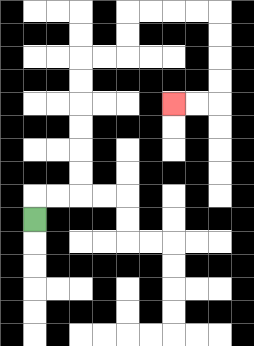{'start': '[1, 9]', 'end': '[7, 4]', 'path_directions': 'U,R,R,U,U,U,U,U,U,R,R,U,U,R,R,R,R,D,D,D,D,L,L', 'path_coordinates': '[[1, 9], [1, 8], [2, 8], [3, 8], [3, 7], [3, 6], [3, 5], [3, 4], [3, 3], [3, 2], [4, 2], [5, 2], [5, 1], [5, 0], [6, 0], [7, 0], [8, 0], [9, 0], [9, 1], [9, 2], [9, 3], [9, 4], [8, 4], [7, 4]]'}